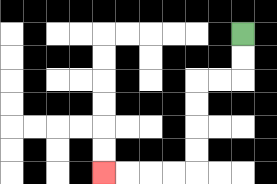{'start': '[10, 1]', 'end': '[4, 7]', 'path_directions': 'D,D,L,L,D,D,D,D,L,L,L,L', 'path_coordinates': '[[10, 1], [10, 2], [10, 3], [9, 3], [8, 3], [8, 4], [8, 5], [8, 6], [8, 7], [7, 7], [6, 7], [5, 7], [4, 7]]'}